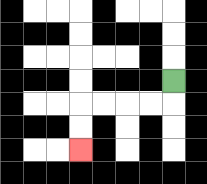{'start': '[7, 3]', 'end': '[3, 6]', 'path_directions': 'D,L,L,L,L,D,D', 'path_coordinates': '[[7, 3], [7, 4], [6, 4], [5, 4], [4, 4], [3, 4], [3, 5], [3, 6]]'}